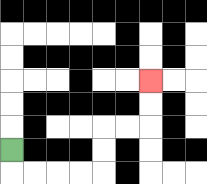{'start': '[0, 6]', 'end': '[6, 3]', 'path_directions': 'D,R,R,R,R,U,U,R,R,U,U', 'path_coordinates': '[[0, 6], [0, 7], [1, 7], [2, 7], [3, 7], [4, 7], [4, 6], [4, 5], [5, 5], [6, 5], [6, 4], [6, 3]]'}